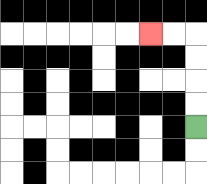{'start': '[8, 5]', 'end': '[6, 1]', 'path_directions': 'U,U,U,U,L,L', 'path_coordinates': '[[8, 5], [8, 4], [8, 3], [8, 2], [8, 1], [7, 1], [6, 1]]'}